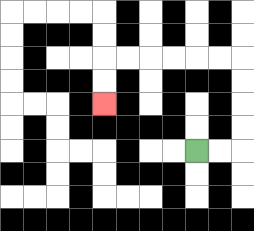{'start': '[8, 6]', 'end': '[4, 4]', 'path_directions': 'R,R,U,U,U,U,L,L,L,L,L,L,D,D', 'path_coordinates': '[[8, 6], [9, 6], [10, 6], [10, 5], [10, 4], [10, 3], [10, 2], [9, 2], [8, 2], [7, 2], [6, 2], [5, 2], [4, 2], [4, 3], [4, 4]]'}